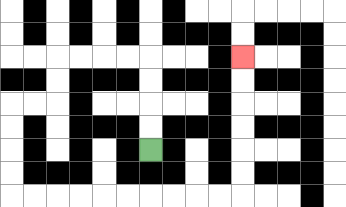{'start': '[6, 6]', 'end': '[10, 2]', 'path_directions': 'U,U,U,U,L,L,L,L,D,D,L,L,D,D,D,D,R,R,R,R,R,R,R,R,R,R,U,U,U,U,U,U', 'path_coordinates': '[[6, 6], [6, 5], [6, 4], [6, 3], [6, 2], [5, 2], [4, 2], [3, 2], [2, 2], [2, 3], [2, 4], [1, 4], [0, 4], [0, 5], [0, 6], [0, 7], [0, 8], [1, 8], [2, 8], [3, 8], [4, 8], [5, 8], [6, 8], [7, 8], [8, 8], [9, 8], [10, 8], [10, 7], [10, 6], [10, 5], [10, 4], [10, 3], [10, 2]]'}